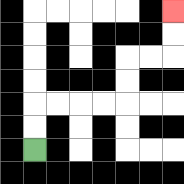{'start': '[1, 6]', 'end': '[7, 0]', 'path_directions': 'U,U,R,R,R,R,U,U,R,R,U,U', 'path_coordinates': '[[1, 6], [1, 5], [1, 4], [2, 4], [3, 4], [4, 4], [5, 4], [5, 3], [5, 2], [6, 2], [7, 2], [7, 1], [7, 0]]'}